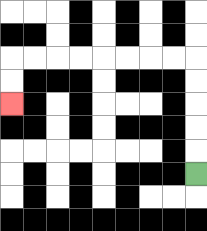{'start': '[8, 7]', 'end': '[0, 4]', 'path_directions': 'U,U,U,U,U,L,L,L,L,L,L,L,L,D,D', 'path_coordinates': '[[8, 7], [8, 6], [8, 5], [8, 4], [8, 3], [8, 2], [7, 2], [6, 2], [5, 2], [4, 2], [3, 2], [2, 2], [1, 2], [0, 2], [0, 3], [0, 4]]'}